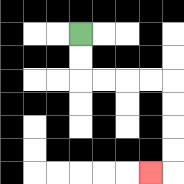{'start': '[3, 1]', 'end': '[6, 7]', 'path_directions': 'D,D,R,R,R,R,D,D,D,D,L', 'path_coordinates': '[[3, 1], [3, 2], [3, 3], [4, 3], [5, 3], [6, 3], [7, 3], [7, 4], [7, 5], [7, 6], [7, 7], [6, 7]]'}